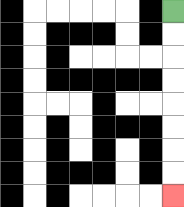{'start': '[7, 0]', 'end': '[7, 8]', 'path_directions': 'D,D,D,D,D,D,D,D', 'path_coordinates': '[[7, 0], [7, 1], [7, 2], [7, 3], [7, 4], [7, 5], [7, 6], [7, 7], [7, 8]]'}